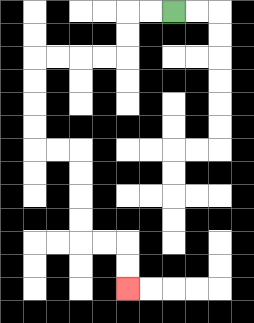{'start': '[7, 0]', 'end': '[5, 12]', 'path_directions': 'L,L,D,D,L,L,L,L,D,D,D,D,R,R,D,D,D,D,R,R,D,D', 'path_coordinates': '[[7, 0], [6, 0], [5, 0], [5, 1], [5, 2], [4, 2], [3, 2], [2, 2], [1, 2], [1, 3], [1, 4], [1, 5], [1, 6], [2, 6], [3, 6], [3, 7], [3, 8], [3, 9], [3, 10], [4, 10], [5, 10], [5, 11], [5, 12]]'}